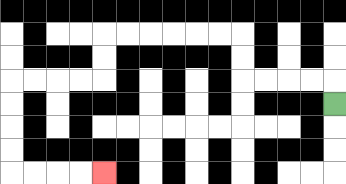{'start': '[14, 4]', 'end': '[4, 7]', 'path_directions': 'U,L,L,L,L,U,U,L,L,L,L,L,L,D,D,L,L,L,L,D,D,D,D,R,R,R,R', 'path_coordinates': '[[14, 4], [14, 3], [13, 3], [12, 3], [11, 3], [10, 3], [10, 2], [10, 1], [9, 1], [8, 1], [7, 1], [6, 1], [5, 1], [4, 1], [4, 2], [4, 3], [3, 3], [2, 3], [1, 3], [0, 3], [0, 4], [0, 5], [0, 6], [0, 7], [1, 7], [2, 7], [3, 7], [4, 7]]'}